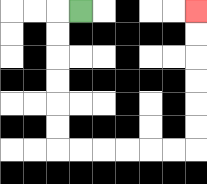{'start': '[3, 0]', 'end': '[8, 0]', 'path_directions': 'L,D,D,D,D,D,D,R,R,R,R,R,R,U,U,U,U,U,U', 'path_coordinates': '[[3, 0], [2, 0], [2, 1], [2, 2], [2, 3], [2, 4], [2, 5], [2, 6], [3, 6], [4, 6], [5, 6], [6, 6], [7, 6], [8, 6], [8, 5], [8, 4], [8, 3], [8, 2], [8, 1], [8, 0]]'}